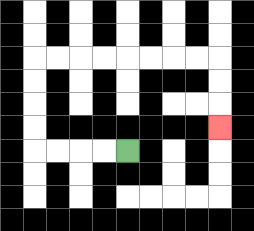{'start': '[5, 6]', 'end': '[9, 5]', 'path_directions': 'L,L,L,L,U,U,U,U,R,R,R,R,R,R,R,R,D,D,D', 'path_coordinates': '[[5, 6], [4, 6], [3, 6], [2, 6], [1, 6], [1, 5], [1, 4], [1, 3], [1, 2], [2, 2], [3, 2], [4, 2], [5, 2], [6, 2], [7, 2], [8, 2], [9, 2], [9, 3], [9, 4], [9, 5]]'}